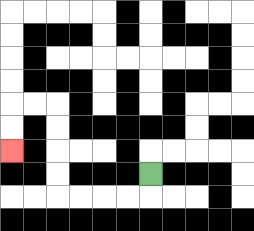{'start': '[6, 7]', 'end': '[0, 6]', 'path_directions': 'D,L,L,L,L,U,U,U,U,L,L,D,D', 'path_coordinates': '[[6, 7], [6, 8], [5, 8], [4, 8], [3, 8], [2, 8], [2, 7], [2, 6], [2, 5], [2, 4], [1, 4], [0, 4], [0, 5], [0, 6]]'}